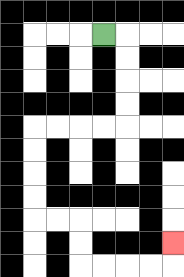{'start': '[4, 1]', 'end': '[7, 10]', 'path_directions': 'R,D,D,D,D,L,L,L,L,D,D,D,D,R,R,D,D,R,R,R,R,U', 'path_coordinates': '[[4, 1], [5, 1], [5, 2], [5, 3], [5, 4], [5, 5], [4, 5], [3, 5], [2, 5], [1, 5], [1, 6], [1, 7], [1, 8], [1, 9], [2, 9], [3, 9], [3, 10], [3, 11], [4, 11], [5, 11], [6, 11], [7, 11], [7, 10]]'}